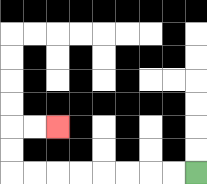{'start': '[8, 7]', 'end': '[2, 5]', 'path_directions': 'L,L,L,L,L,L,L,L,U,U,R,R', 'path_coordinates': '[[8, 7], [7, 7], [6, 7], [5, 7], [4, 7], [3, 7], [2, 7], [1, 7], [0, 7], [0, 6], [0, 5], [1, 5], [2, 5]]'}